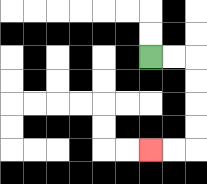{'start': '[6, 2]', 'end': '[6, 6]', 'path_directions': 'R,R,D,D,D,D,L,L', 'path_coordinates': '[[6, 2], [7, 2], [8, 2], [8, 3], [8, 4], [8, 5], [8, 6], [7, 6], [6, 6]]'}